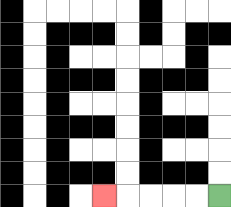{'start': '[9, 8]', 'end': '[4, 8]', 'path_directions': 'L,L,L,L,L', 'path_coordinates': '[[9, 8], [8, 8], [7, 8], [6, 8], [5, 8], [4, 8]]'}